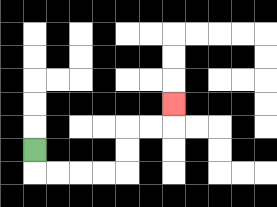{'start': '[1, 6]', 'end': '[7, 4]', 'path_directions': 'D,R,R,R,R,U,U,R,R,U', 'path_coordinates': '[[1, 6], [1, 7], [2, 7], [3, 7], [4, 7], [5, 7], [5, 6], [5, 5], [6, 5], [7, 5], [7, 4]]'}